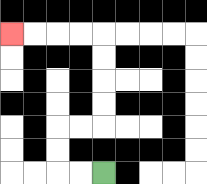{'start': '[4, 7]', 'end': '[0, 1]', 'path_directions': 'L,L,U,U,R,R,U,U,U,U,L,L,L,L', 'path_coordinates': '[[4, 7], [3, 7], [2, 7], [2, 6], [2, 5], [3, 5], [4, 5], [4, 4], [4, 3], [4, 2], [4, 1], [3, 1], [2, 1], [1, 1], [0, 1]]'}